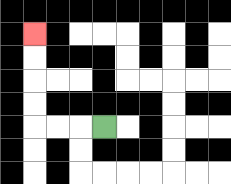{'start': '[4, 5]', 'end': '[1, 1]', 'path_directions': 'L,L,L,U,U,U,U', 'path_coordinates': '[[4, 5], [3, 5], [2, 5], [1, 5], [1, 4], [1, 3], [1, 2], [1, 1]]'}